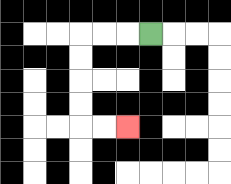{'start': '[6, 1]', 'end': '[5, 5]', 'path_directions': 'L,L,L,D,D,D,D,R,R', 'path_coordinates': '[[6, 1], [5, 1], [4, 1], [3, 1], [3, 2], [3, 3], [3, 4], [3, 5], [4, 5], [5, 5]]'}